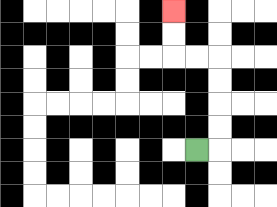{'start': '[8, 6]', 'end': '[7, 0]', 'path_directions': 'R,U,U,U,U,L,L,U,U', 'path_coordinates': '[[8, 6], [9, 6], [9, 5], [9, 4], [9, 3], [9, 2], [8, 2], [7, 2], [7, 1], [7, 0]]'}